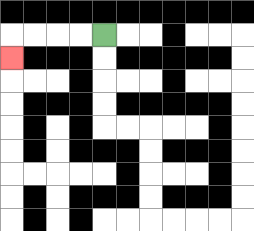{'start': '[4, 1]', 'end': '[0, 2]', 'path_directions': 'L,L,L,L,D', 'path_coordinates': '[[4, 1], [3, 1], [2, 1], [1, 1], [0, 1], [0, 2]]'}